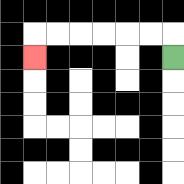{'start': '[7, 2]', 'end': '[1, 2]', 'path_directions': 'U,L,L,L,L,L,L,D', 'path_coordinates': '[[7, 2], [7, 1], [6, 1], [5, 1], [4, 1], [3, 1], [2, 1], [1, 1], [1, 2]]'}